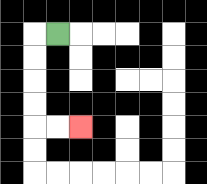{'start': '[2, 1]', 'end': '[3, 5]', 'path_directions': 'L,D,D,D,D,R,R', 'path_coordinates': '[[2, 1], [1, 1], [1, 2], [1, 3], [1, 4], [1, 5], [2, 5], [3, 5]]'}